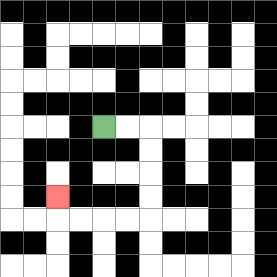{'start': '[4, 5]', 'end': '[2, 8]', 'path_directions': 'R,R,D,D,D,D,L,L,L,L,U', 'path_coordinates': '[[4, 5], [5, 5], [6, 5], [6, 6], [6, 7], [6, 8], [6, 9], [5, 9], [4, 9], [3, 9], [2, 9], [2, 8]]'}